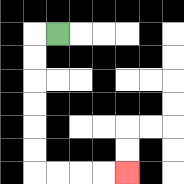{'start': '[2, 1]', 'end': '[5, 7]', 'path_directions': 'L,D,D,D,D,D,D,R,R,R,R', 'path_coordinates': '[[2, 1], [1, 1], [1, 2], [1, 3], [1, 4], [1, 5], [1, 6], [1, 7], [2, 7], [3, 7], [4, 7], [5, 7]]'}